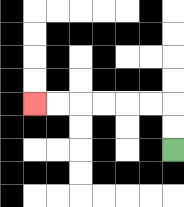{'start': '[7, 6]', 'end': '[1, 4]', 'path_directions': 'U,U,L,L,L,L,L,L', 'path_coordinates': '[[7, 6], [7, 5], [7, 4], [6, 4], [5, 4], [4, 4], [3, 4], [2, 4], [1, 4]]'}